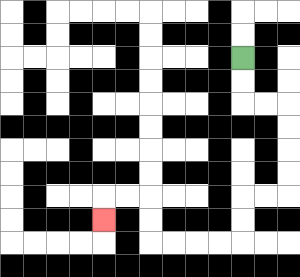{'start': '[10, 2]', 'end': '[4, 9]', 'path_directions': 'D,D,R,R,D,D,D,D,L,L,D,D,L,L,L,L,U,U,L,L,D', 'path_coordinates': '[[10, 2], [10, 3], [10, 4], [11, 4], [12, 4], [12, 5], [12, 6], [12, 7], [12, 8], [11, 8], [10, 8], [10, 9], [10, 10], [9, 10], [8, 10], [7, 10], [6, 10], [6, 9], [6, 8], [5, 8], [4, 8], [4, 9]]'}